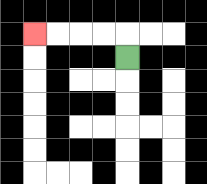{'start': '[5, 2]', 'end': '[1, 1]', 'path_directions': 'U,L,L,L,L', 'path_coordinates': '[[5, 2], [5, 1], [4, 1], [3, 1], [2, 1], [1, 1]]'}